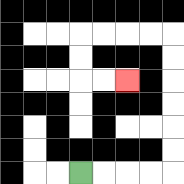{'start': '[3, 7]', 'end': '[5, 3]', 'path_directions': 'R,R,R,R,U,U,U,U,U,U,L,L,L,L,D,D,R,R', 'path_coordinates': '[[3, 7], [4, 7], [5, 7], [6, 7], [7, 7], [7, 6], [7, 5], [7, 4], [7, 3], [7, 2], [7, 1], [6, 1], [5, 1], [4, 1], [3, 1], [3, 2], [3, 3], [4, 3], [5, 3]]'}